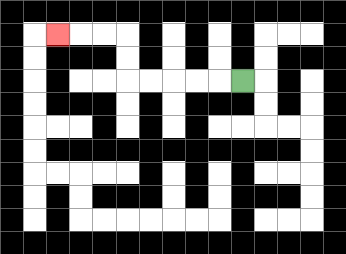{'start': '[10, 3]', 'end': '[2, 1]', 'path_directions': 'L,L,L,L,L,U,U,L,L,L', 'path_coordinates': '[[10, 3], [9, 3], [8, 3], [7, 3], [6, 3], [5, 3], [5, 2], [5, 1], [4, 1], [3, 1], [2, 1]]'}